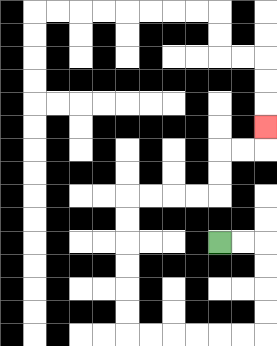{'start': '[9, 10]', 'end': '[11, 5]', 'path_directions': 'R,R,D,D,D,D,L,L,L,L,L,L,U,U,U,U,U,U,R,R,R,R,U,U,R,R,U', 'path_coordinates': '[[9, 10], [10, 10], [11, 10], [11, 11], [11, 12], [11, 13], [11, 14], [10, 14], [9, 14], [8, 14], [7, 14], [6, 14], [5, 14], [5, 13], [5, 12], [5, 11], [5, 10], [5, 9], [5, 8], [6, 8], [7, 8], [8, 8], [9, 8], [9, 7], [9, 6], [10, 6], [11, 6], [11, 5]]'}